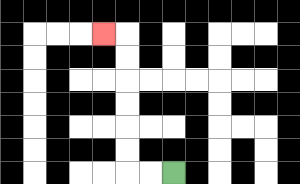{'start': '[7, 7]', 'end': '[4, 1]', 'path_directions': 'L,L,U,U,U,U,U,U,L', 'path_coordinates': '[[7, 7], [6, 7], [5, 7], [5, 6], [5, 5], [5, 4], [5, 3], [5, 2], [5, 1], [4, 1]]'}